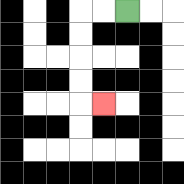{'start': '[5, 0]', 'end': '[4, 4]', 'path_directions': 'L,L,D,D,D,D,R', 'path_coordinates': '[[5, 0], [4, 0], [3, 0], [3, 1], [3, 2], [3, 3], [3, 4], [4, 4]]'}